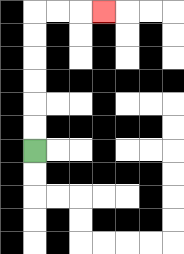{'start': '[1, 6]', 'end': '[4, 0]', 'path_directions': 'U,U,U,U,U,U,R,R,R', 'path_coordinates': '[[1, 6], [1, 5], [1, 4], [1, 3], [1, 2], [1, 1], [1, 0], [2, 0], [3, 0], [4, 0]]'}